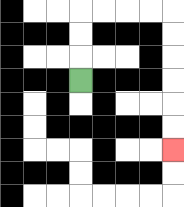{'start': '[3, 3]', 'end': '[7, 6]', 'path_directions': 'U,U,U,R,R,R,R,D,D,D,D,D,D', 'path_coordinates': '[[3, 3], [3, 2], [3, 1], [3, 0], [4, 0], [5, 0], [6, 0], [7, 0], [7, 1], [7, 2], [7, 3], [7, 4], [7, 5], [7, 6]]'}